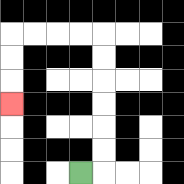{'start': '[3, 7]', 'end': '[0, 4]', 'path_directions': 'R,U,U,U,U,U,U,L,L,L,L,D,D,D', 'path_coordinates': '[[3, 7], [4, 7], [4, 6], [4, 5], [4, 4], [4, 3], [4, 2], [4, 1], [3, 1], [2, 1], [1, 1], [0, 1], [0, 2], [0, 3], [0, 4]]'}